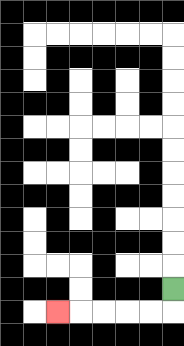{'start': '[7, 12]', 'end': '[2, 13]', 'path_directions': 'D,L,L,L,L,L', 'path_coordinates': '[[7, 12], [7, 13], [6, 13], [5, 13], [4, 13], [3, 13], [2, 13]]'}